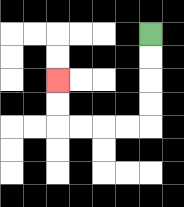{'start': '[6, 1]', 'end': '[2, 3]', 'path_directions': 'D,D,D,D,L,L,L,L,U,U', 'path_coordinates': '[[6, 1], [6, 2], [6, 3], [6, 4], [6, 5], [5, 5], [4, 5], [3, 5], [2, 5], [2, 4], [2, 3]]'}